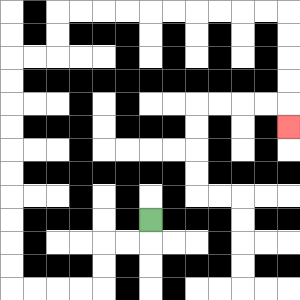{'start': '[6, 9]', 'end': '[12, 5]', 'path_directions': 'D,L,L,D,D,L,L,L,L,U,U,U,U,U,U,U,U,U,U,R,R,U,U,R,R,R,R,R,R,R,R,R,R,D,D,D,D,D', 'path_coordinates': '[[6, 9], [6, 10], [5, 10], [4, 10], [4, 11], [4, 12], [3, 12], [2, 12], [1, 12], [0, 12], [0, 11], [0, 10], [0, 9], [0, 8], [0, 7], [0, 6], [0, 5], [0, 4], [0, 3], [0, 2], [1, 2], [2, 2], [2, 1], [2, 0], [3, 0], [4, 0], [5, 0], [6, 0], [7, 0], [8, 0], [9, 0], [10, 0], [11, 0], [12, 0], [12, 1], [12, 2], [12, 3], [12, 4], [12, 5]]'}